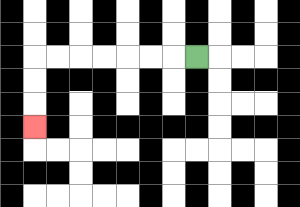{'start': '[8, 2]', 'end': '[1, 5]', 'path_directions': 'L,L,L,L,L,L,L,D,D,D', 'path_coordinates': '[[8, 2], [7, 2], [6, 2], [5, 2], [4, 2], [3, 2], [2, 2], [1, 2], [1, 3], [1, 4], [1, 5]]'}